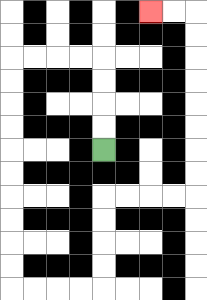{'start': '[4, 6]', 'end': '[6, 0]', 'path_directions': 'U,U,U,U,L,L,L,L,D,D,D,D,D,D,D,D,D,D,R,R,R,R,U,U,U,U,R,R,R,R,U,U,U,U,U,U,U,U,L,L', 'path_coordinates': '[[4, 6], [4, 5], [4, 4], [4, 3], [4, 2], [3, 2], [2, 2], [1, 2], [0, 2], [0, 3], [0, 4], [0, 5], [0, 6], [0, 7], [0, 8], [0, 9], [0, 10], [0, 11], [0, 12], [1, 12], [2, 12], [3, 12], [4, 12], [4, 11], [4, 10], [4, 9], [4, 8], [5, 8], [6, 8], [7, 8], [8, 8], [8, 7], [8, 6], [8, 5], [8, 4], [8, 3], [8, 2], [8, 1], [8, 0], [7, 0], [6, 0]]'}